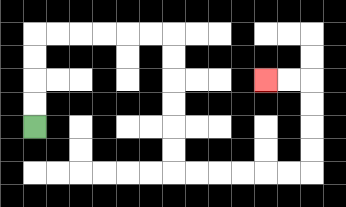{'start': '[1, 5]', 'end': '[11, 3]', 'path_directions': 'U,U,U,U,R,R,R,R,R,R,D,D,D,D,D,D,R,R,R,R,R,R,U,U,U,U,L,L', 'path_coordinates': '[[1, 5], [1, 4], [1, 3], [1, 2], [1, 1], [2, 1], [3, 1], [4, 1], [5, 1], [6, 1], [7, 1], [7, 2], [7, 3], [7, 4], [7, 5], [7, 6], [7, 7], [8, 7], [9, 7], [10, 7], [11, 7], [12, 7], [13, 7], [13, 6], [13, 5], [13, 4], [13, 3], [12, 3], [11, 3]]'}